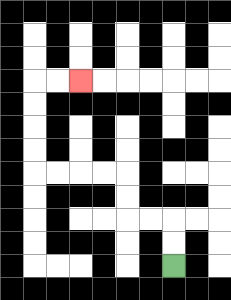{'start': '[7, 11]', 'end': '[3, 3]', 'path_directions': 'U,U,L,L,U,U,L,L,L,L,U,U,U,U,R,R', 'path_coordinates': '[[7, 11], [7, 10], [7, 9], [6, 9], [5, 9], [5, 8], [5, 7], [4, 7], [3, 7], [2, 7], [1, 7], [1, 6], [1, 5], [1, 4], [1, 3], [2, 3], [3, 3]]'}